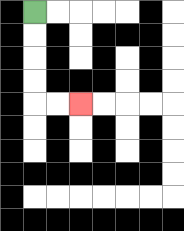{'start': '[1, 0]', 'end': '[3, 4]', 'path_directions': 'D,D,D,D,R,R', 'path_coordinates': '[[1, 0], [1, 1], [1, 2], [1, 3], [1, 4], [2, 4], [3, 4]]'}